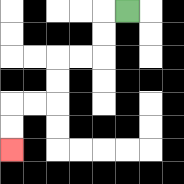{'start': '[5, 0]', 'end': '[0, 6]', 'path_directions': 'L,D,D,L,L,D,D,L,L,D,D', 'path_coordinates': '[[5, 0], [4, 0], [4, 1], [4, 2], [3, 2], [2, 2], [2, 3], [2, 4], [1, 4], [0, 4], [0, 5], [0, 6]]'}